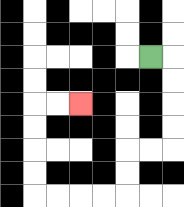{'start': '[6, 2]', 'end': '[3, 4]', 'path_directions': 'R,D,D,D,D,L,L,D,D,L,L,L,L,U,U,U,U,R,R', 'path_coordinates': '[[6, 2], [7, 2], [7, 3], [7, 4], [7, 5], [7, 6], [6, 6], [5, 6], [5, 7], [5, 8], [4, 8], [3, 8], [2, 8], [1, 8], [1, 7], [1, 6], [1, 5], [1, 4], [2, 4], [3, 4]]'}